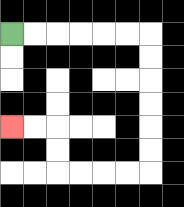{'start': '[0, 1]', 'end': '[0, 5]', 'path_directions': 'R,R,R,R,R,R,D,D,D,D,D,D,L,L,L,L,U,U,L,L', 'path_coordinates': '[[0, 1], [1, 1], [2, 1], [3, 1], [4, 1], [5, 1], [6, 1], [6, 2], [6, 3], [6, 4], [6, 5], [6, 6], [6, 7], [5, 7], [4, 7], [3, 7], [2, 7], [2, 6], [2, 5], [1, 5], [0, 5]]'}